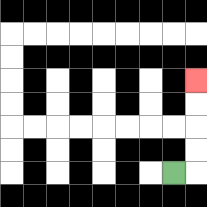{'start': '[7, 7]', 'end': '[8, 3]', 'path_directions': 'R,U,U,U,U', 'path_coordinates': '[[7, 7], [8, 7], [8, 6], [8, 5], [8, 4], [8, 3]]'}